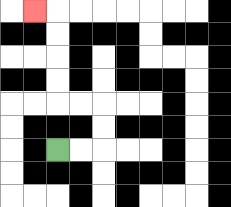{'start': '[2, 6]', 'end': '[1, 0]', 'path_directions': 'R,R,U,U,L,L,U,U,U,U,L', 'path_coordinates': '[[2, 6], [3, 6], [4, 6], [4, 5], [4, 4], [3, 4], [2, 4], [2, 3], [2, 2], [2, 1], [2, 0], [1, 0]]'}